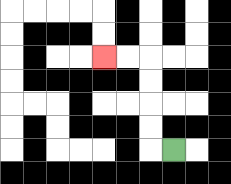{'start': '[7, 6]', 'end': '[4, 2]', 'path_directions': 'L,U,U,U,U,L,L', 'path_coordinates': '[[7, 6], [6, 6], [6, 5], [6, 4], [6, 3], [6, 2], [5, 2], [4, 2]]'}